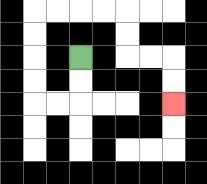{'start': '[3, 2]', 'end': '[7, 4]', 'path_directions': 'D,D,L,L,U,U,U,U,R,R,R,R,D,D,R,R,D,D', 'path_coordinates': '[[3, 2], [3, 3], [3, 4], [2, 4], [1, 4], [1, 3], [1, 2], [1, 1], [1, 0], [2, 0], [3, 0], [4, 0], [5, 0], [5, 1], [5, 2], [6, 2], [7, 2], [7, 3], [7, 4]]'}